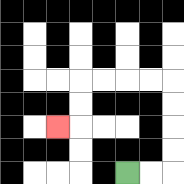{'start': '[5, 7]', 'end': '[2, 5]', 'path_directions': 'R,R,U,U,U,U,L,L,L,L,D,D,L', 'path_coordinates': '[[5, 7], [6, 7], [7, 7], [7, 6], [7, 5], [7, 4], [7, 3], [6, 3], [5, 3], [4, 3], [3, 3], [3, 4], [3, 5], [2, 5]]'}